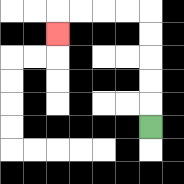{'start': '[6, 5]', 'end': '[2, 1]', 'path_directions': 'U,U,U,U,U,L,L,L,L,D', 'path_coordinates': '[[6, 5], [6, 4], [6, 3], [6, 2], [6, 1], [6, 0], [5, 0], [4, 0], [3, 0], [2, 0], [2, 1]]'}